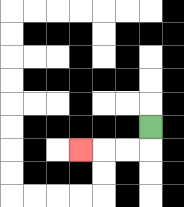{'start': '[6, 5]', 'end': '[3, 6]', 'path_directions': 'D,L,L,L', 'path_coordinates': '[[6, 5], [6, 6], [5, 6], [4, 6], [3, 6]]'}